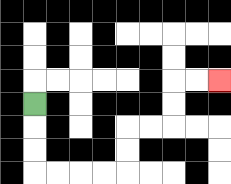{'start': '[1, 4]', 'end': '[9, 3]', 'path_directions': 'D,D,D,R,R,R,R,U,U,R,R,U,U,R,R', 'path_coordinates': '[[1, 4], [1, 5], [1, 6], [1, 7], [2, 7], [3, 7], [4, 7], [5, 7], [5, 6], [5, 5], [6, 5], [7, 5], [7, 4], [7, 3], [8, 3], [9, 3]]'}